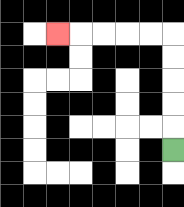{'start': '[7, 6]', 'end': '[2, 1]', 'path_directions': 'U,U,U,U,U,L,L,L,L,L', 'path_coordinates': '[[7, 6], [7, 5], [7, 4], [7, 3], [7, 2], [7, 1], [6, 1], [5, 1], [4, 1], [3, 1], [2, 1]]'}